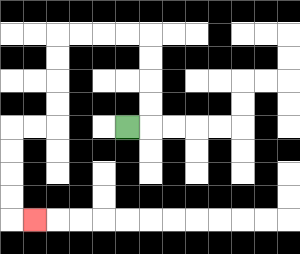{'start': '[5, 5]', 'end': '[1, 9]', 'path_directions': 'R,U,U,U,U,L,L,L,L,D,D,D,D,L,L,D,D,D,D,R', 'path_coordinates': '[[5, 5], [6, 5], [6, 4], [6, 3], [6, 2], [6, 1], [5, 1], [4, 1], [3, 1], [2, 1], [2, 2], [2, 3], [2, 4], [2, 5], [1, 5], [0, 5], [0, 6], [0, 7], [0, 8], [0, 9], [1, 9]]'}